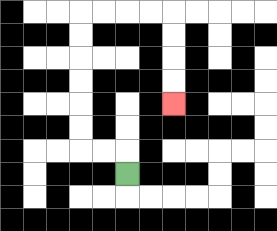{'start': '[5, 7]', 'end': '[7, 4]', 'path_directions': 'U,L,L,U,U,U,U,U,U,R,R,R,R,D,D,D,D', 'path_coordinates': '[[5, 7], [5, 6], [4, 6], [3, 6], [3, 5], [3, 4], [3, 3], [3, 2], [3, 1], [3, 0], [4, 0], [5, 0], [6, 0], [7, 0], [7, 1], [7, 2], [7, 3], [7, 4]]'}